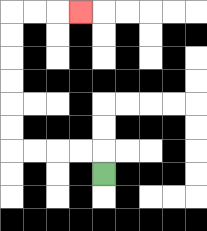{'start': '[4, 7]', 'end': '[3, 0]', 'path_directions': 'U,L,L,L,L,U,U,U,U,U,U,R,R,R', 'path_coordinates': '[[4, 7], [4, 6], [3, 6], [2, 6], [1, 6], [0, 6], [0, 5], [0, 4], [0, 3], [0, 2], [0, 1], [0, 0], [1, 0], [2, 0], [3, 0]]'}